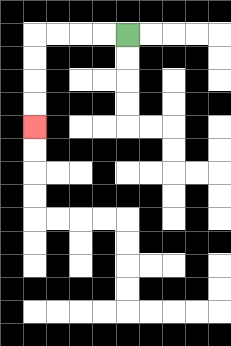{'start': '[5, 1]', 'end': '[1, 5]', 'path_directions': 'L,L,L,L,D,D,D,D', 'path_coordinates': '[[5, 1], [4, 1], [3, 1], [2, 1], [1, 1], [1, 2], [1, 3], [1, 4], [1, 5]]'}